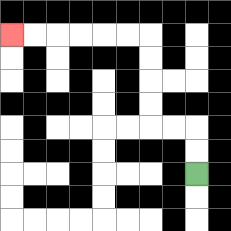{'start': '[8, 7]', 'end': '[0, 1]', 'path_directions': 'U,U,L,L,U,U,U,U,L,L,L,L,L,L', 'path_coordinates': '[[8, 7], [8, 6], [8, 5], [7, 5], [6, 5], [6, 4], [6, 3], [6, 2], [6, 1], [5, 1], [4, 1], [3, 1], [2, 1], [1, 1], [0, 1]]'}